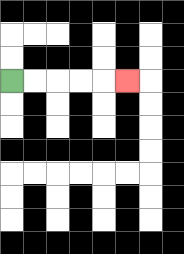{'start': '[0, 3]', 'end': '[5, 3]', 'path_directions': 'R,R,R,R,R', 'path_coordinates': '[[0, 3], [1, 3], [2, 3], [3, 3], [4, 3], [5, 3]]'}